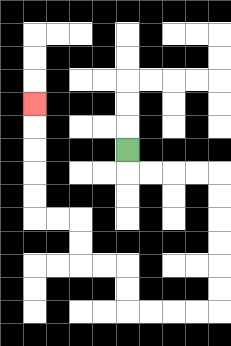{'start': '[5, 6]', 'end': '[1, 4]', 'path_directions': 'D,R,R,R,R,D,D,D,D,D,D,L,L,L,L,U,U,L,L,U,U,L,L,U,U,U,U,U', 'path_coordinates': '[[5, 6], [5, 7], [6, 7], [7, 7], [8, 7], [9, 7], [9, 8], [9, 9], [9, 10], [9, 11], [9, 12], [9, 13], [8, 13], [7, 13], [6, 13], [5, 13], [5, 12], [5, 11], [4, 11], [3, 11], [3, 10], [3, 9], [2, 9], [1, 9], [1, 8], [1, 7], [1, 6], [1, 5], [1, 4]]'}